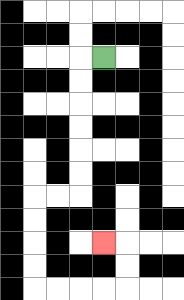{'start': '[4, 2]', 'end': '[4, 10]', 'path_directions': 'L,D,D,D,D,D,D,L,L,D,D,D,D,R,R,R,R,U,U,L', 'path_coordinates': '[[4, 2], [3, 2], [3, 3], [3, 4], [3, 5], [3, 6], [3, 7], [3, 8], [2, 8], [1, 8], [1, 9], [1, 10], [1, 11], [1, 12], [2, 12], [3, 12], [4, 12], [5, 12], [5, 11], [5, 10], [4, 10]]'}